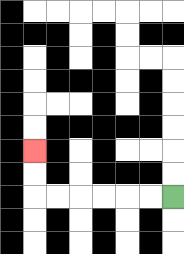{'start': '[7, 8]', 'end': '[1, 6]', 'path_directions': 'L,L,L,L,L,L,U,U', 'path_coordinates': '[[7, 8], [6, 8], [5, 8], [4, 8], [3, 8], [2, 8], [1, 8], [1, 7], [1, 6]]'}